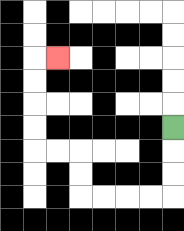{'start': '[7, 5]', 'end': '[2, 2]', 'path_directions': 'D,D,D,L,L,L,L,U,U,L,L,U,U,U,U,R', 'path_coordinates': '[[7, 5], [7, 6], [7, 7], [7, 8], [6, 8], [5, 8], [4, 8], [3, 8], [3, 7], [3, 6], [2, 6], [1, 6], [1, 5], [1, 4], [1, 3], [1, 2], [2, 2]]'}